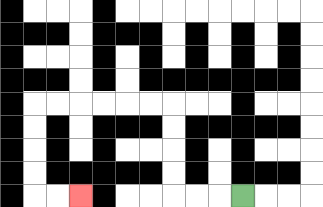{'start': '[10, 8]', 'end': '[3, 8]', 'path_directions': 'L,L,L,U,U,U,U,L,L,L,L,L,L,D,D,D,D,R,R', 'path_coordinates': '[[10, 8], [9, 8], [8, 8], [7, 8], [7, 7], [7, 6], [7, 5], [7, 4], [6, 4], [5, 4], [4, 4], [3, 4], [2, 4], [1, 4], [1, 5], [1, 6], [1, 7], [1, 8], [2, 8], [3, 8]]'}